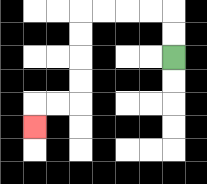{'start': '[7, 2]', 'end': '[1, 5]', 'path_directions': 'U,U,L,L,L,L,D,D,D,D,L,L,D', 'path_coordinates': '[[7, 2], [7, 1], [7, 0], [6, 0], [5, 0], [4, 0], [3, 0], [3, 1], [3, 2], [3, 3], [3, 4], [2, 4], [1, 4], [1, 5]]'}